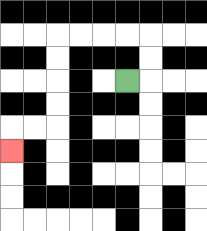{'start': '[5, 3]', 'end': '[0, 6]', 'path_directions': 'R,U,U,L,L,L,L,D,D,D,D,L,L,D', 'path_coordinates': '[[5, 3], [6, 3], [6, 2], [6, 1], [5, 1], [4, 1], [3, 1], [2, 1], [2, 2], [2, 3], [2, 4], [2, 5], [1, 5], [0, 5], [0, 6]]'}